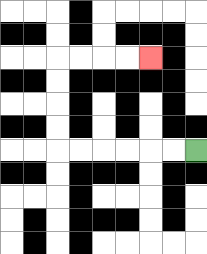{'start': '[8, 6]', 'end': '[6, 2]', 'path_directions': 'L,L,L,L,L,L,U,U,U,U,R,R,R,R', 'path_coordinates': '[[8, 6], [7, 6], [6, 6], [5, 6], [4, 6], [3, 6], [2, 6], [2, 5], [2, 4], [2, 3], [2, 2], [3, 2], [4, 2], [5, 2], [6, 2]]'}